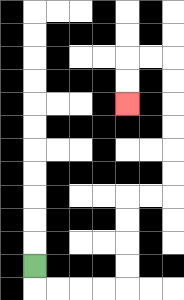{'start': '[1, 11]', 'end': '[5, 4]', 'path_directions': 'D,R,R,R,R,U,U,U,U,R,R,U,U,U,U,U,U,L,L,D,D', 'path_coordinates': '[[1, 11], [1, 12], [2, 12], [3, 12], [4, 12], [5, 12], [5, 11], [5, 10], [5, 9], [5, 8], [6, 8], [7, 8], [7, 7], [7, 6], [7, 5], [7, 4], [7, 3], [7, 2], [6, 2], [5, 2], [5, 3], [5, 4]]'}